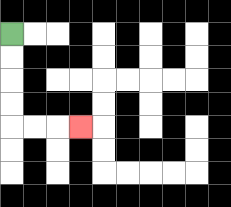{'start': '[0, 1]', 'end': '[3, 5]', 'path_directions': 'D,D,D,D,R,R,R', 'path_coordinates': '[[0, 1], [0, 2], [0, 3], [0, 4], [0, 5], [1, 5], [2, 5], [3, 5]]'}